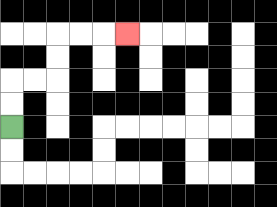{'start': '[0, 5]', 'end': '[5, 1]', 'path_directions': 'U,U,R,R,U,U,R,R,R', 'path_coordinates': '[[0, 5], [0, 4], [0, 3], [1, 3], [2, 3], [2, 2], [2, 1], [3, 1], [4, 1], [5, 1]]'}